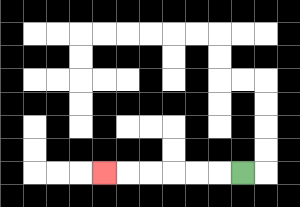{'start': '[10, 7]', 'end': '[4, 7]', 'path_directions': 'L,L,L,L,L,L', 'path_coordinates': '[[10, 7], [9, 7], [8, 7], [7, 7], [6, 7], [5, 7], [4, 7]]'}